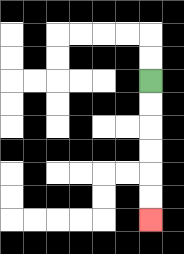{'start': '[6, 3]', 'end': '[6, 9]', 'path_directions': 'D,D,D,D,D,D', 'path_coordinates': '[[6, 3], [6, 4], [6, 5], [6, 6], [6, 7], [6, 8], [6, 9]]'}